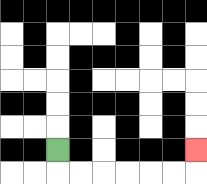{'start': '[2, 6]', 'end': '[8, 6]', 'path_directions': 'D,R,R,R,R,R,R,U', 'path_coordinates': '[[2, 6], [2, 7], [3, 7], [4, 7], [5, 7], [6, 7], [7, 7], [8, 7], [8, 6]]'}